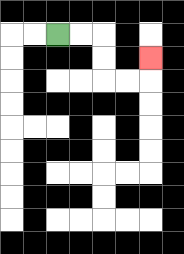{'start': '[2, 1]', 'end': '[6, 2]', 'path_directions': 'R,R,D,D,R,R,U', 'path_coordinates': '[[2, 1], [3, 1], [4, 1], [4, 2], [4, 3], [5, 3], [6, 3], [6, 2]]'}